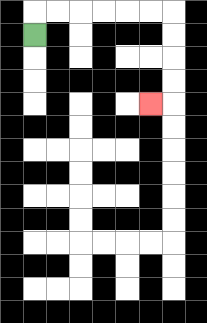{'start': '[1, 1]', 'end': '[6, 4]', 'path_directions': 'U,R,R,R,R,R,R,D,D,D,D,L', 'path_coordinates': '[[1, 1], [1, 0], [2, 0], [3, 0], [4, 0], [5, 0], [6, 0], [7, 0], [7, 1], [7, 2], [7, 3], [7, 4], [6, 4]]'}